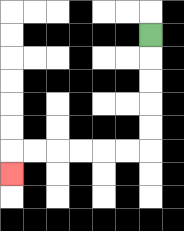{'start': '[6, 1]', 'end': '[0, 7]', 'path_directions': 'D,D,D,D,D,L,L,L,L,L,L,D', 'path_coordinates': '[[6, 1], [6, 2], [6, 3], [6, 4], [6, 5], [6, 6], [5, 6], [4, 6], [3, 6], [2, 6], [1, 6], [0, 6], [0, 7]]'}